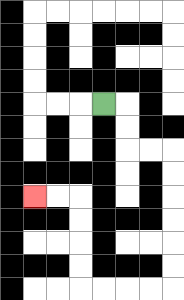{'start': '[4, 4]', 'end': '[1, 8]', 'path_directions': 'R,D,D,R,R,D,D,D,D,D,D,L,L,L,L,U,U,U,U,L,L', 'path_coordinates': '[[4, 4], [5, 4], [5, 5], [5, 6], [6, 6], [7, 6], [7, 7], [7, 8], [7, 9], [7, 10], [7, 11], [7, 12], [6, 12], [5, 12], [4, 12], [3, 12], [3, 11], [3, 10], [3, 9], [3, 8], [2, 8], [1, 8]]'}